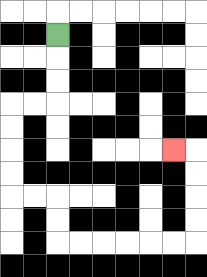{'start': '[2, 1]', 'end': '[7, 6]', 'path_directions': 'D,D,D,L,L,D,D,D,D,R,R,D,D,R,R,R,R,R,R,U,U,U,U,L', 'path_coordinates': '[[2, 1], [2, 2], [2, 3], [2, 4], [1, 4], [0, 4], [0, 5], [0, 6], [0, 7], [0, 8], [1, 8], [2, 8], [2, 9], [2, 10], [3, 10], [4, 10], [5, 10], [6, 10], [7, 10], [8, 10], [8, 9], [8, 8], [8, 7], [8, 6], [7, 6]]'}